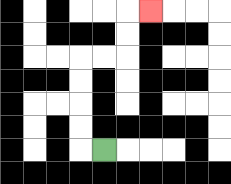{'start': '[4, 6]', 'end': '[6, 0]', 'path_directions': 'L,U,U,U,U,R,R,U,U,R', 'path_coordinates': '[[4, 6], [3, 6], [3, 5], [3, 4], [3, 3], [3, 2], [4, 2], [5, 2], [5, 1], [5, 0], [6, 0]]'}